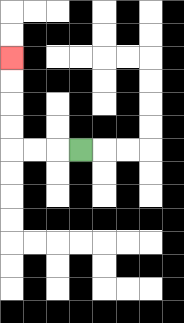{'start': '[3, 6]', 'end': '[0, 2]', 'path_directions': 'L,L,L,U,U,U,U', 'path_coordinates': '[[3, 6], [2, 6], [1, 6], [0, 6], [0, 5], [0, 4], [0, 3], [0, 2]]'}